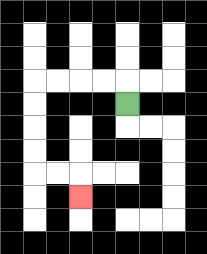{'start': '[5, 4]', 'end': '[3, 8]', 'path_directions': 'U,L,L,L,L,D,D,D,D,R,R,D', 'path_coordinates': '[[5, 4], [5, 3], [4, 3], [3, 3], [2, 3], [1, 3], [1, 4], [1, 5], [1, 6], [1, 7], [2, 7], [3, 7], [3, 8]]'}